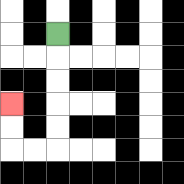{'start': '[2, 1]', 'end': '[0, 4]', 'path_directions': 'D,D,D,D,D,L,L,U,U', 'path_coordinates': '[[2, 1], [2, 2], [2, 3], [2, 4], [2, 5], [2, 6], [1, 6], [0, 6], [0, 5], [0, 4]]'}